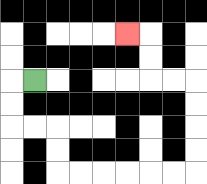{'start': '[1, 3]', 'end': '[5, 1]', 'path_directions': 'L,D,D,R,R,D,D,R,R,R,R,R,R,U,U,U,U,L,L,U,U,L', 'path_coordinates': '[[1, 3], [0, 3], [0, 4], [0, 5], [1, 5], [2, 5], [2, 6], [2, 7], [3, 7], [4, 7], [5, 7], [6, 7], [7, 7], [8, 7], [8, 6], [8, 5], [8, 4], [8, 3], [7, 3], [6, 3], [6, 2], [6, 1], [5, 1]]'}